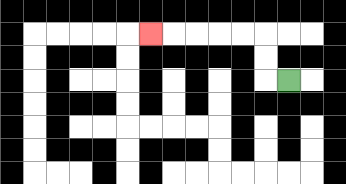{'start': '[12, 3]', 'end': '[6, 1]', 'path_directions': 'L,U,U,L,L,L,L,L', 'path_coordinates': '[[12, 3], [11, 3], [11, 2], [11, 1], [10, 1], [9, 1], [8, 1], [7, 1], [6, 1]]'}